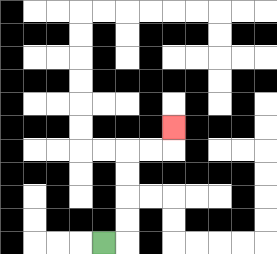{'start': '[4, 10]', 'end': '[7, 5]', 'path_directions': 'R,U,U,U,U,R,R,U', 'path_coordinates': '[[4, 10], [5, 10], [5, 9], [5, 8], [5, 7], [5, 6], [6, 6], [7, 6], [7, 5]]'}